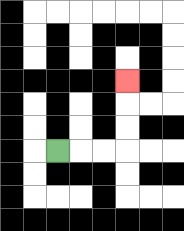{'start': '[2, 6]', 'end': '[5, 3]', 'path_directions': 'R,R,R,U,U,U', 'path_coordinates': '[[2, 6], [3, 6], [4, 6], [5, 6], [5, 5], [5, 4], [5, 3]]'}